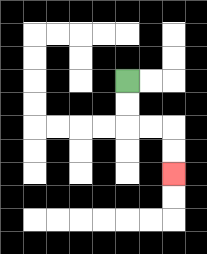{'start': '[5, 3]', 'end': '[7, 7]', 'path_directions': 'D,D,R,R,D,D', 'path_coordinates': '[[5, 3], [5, 4], [5, 5], [6, 5], [7, 5], [7, 6], [7, 7]]'}